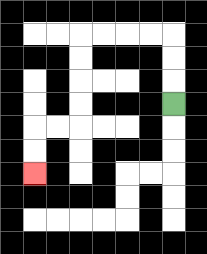{'start': '[7, 4]', 'end': '[1, 7]', 'path_directions': 'U,U,U,L,L,L,L,D,D,D,D,L,L,D,D', 'path_coordinates': '[[7, 4], [7, 3], [7, 2], [7, 1], [6, 1], [5, 1], [4, 1], [3, 1], [3, 2], [3, 3], [3, 4], [3, 5], [2, 5], [1, 5], [1, 6], [1, 7]]'}